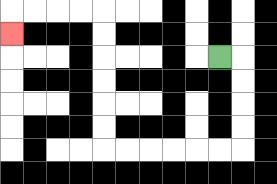{'start': '[9, 2]', 'end': '[0, 1]', 'path_directions': 'R,D,D,D,D,L,L,L,L,L,L,U,U,U,U,U,U,L,L,L,L,D', 'path_coordinates': '[[9, 2], [10, 2], [10, 3], [10, 4], [10, 5], [10, 6], [9, 6], [8, 6], [7, 6], [6, 6], [5, 6], [4, 6], [4, 5], [4, 4], [4, 3], [4, 2], [4, 1], [4, 0], [3, 0], [2, 0], [1, 0], [0, 0], [0, 1]]'}